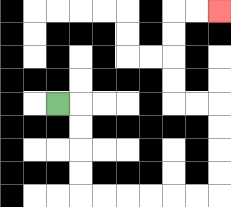{'start': '[2, 4]', 'end': '[9, 0]', 'path_directions': 'R,D,D,D,D,R,R,R,R,R,R,U,U,U,U,L,L,U,U,U,U,R,R', 'path_coordinates': '[[2, 4], [3, 4], [3, 5], [3, 6], [3, 7], [3, 8], [4, 8], [5, 8], [6, 8], [7, 8], [8, 8], [9, 8], [9, 7], [9, 6], [9, 5], [9, 4], [8, 4], [7, 4], [7, 3], [7, 2], [7, 1], [7, 0], [8, 0], [9, 0]]'}